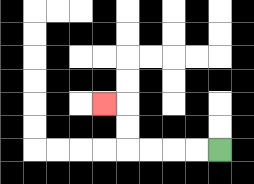{'start': '[9, 6]', 'end': '[4, 4]', 'path_directions': 'L,L,L,L,U,U,L', 'path_coordinates': '[[9, 6], [8, 6], [7, 6], [6, 6], [5, 6], [5, 5], [5, 4], [4, 4]]'}